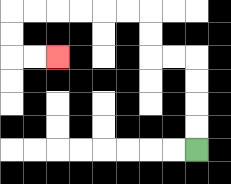{'start': '[8, 6]', 'end': '[2, 2]', 'path_directions': 'U,U,U,U,L,L,U,U,L,L,L,L,L,L,D,D,R,R', 'path_coordinates': '[[8, 6], [8, 5], [8, 4], [8, 3], [8, 2], [7, 2], [6, 2], [6, 1], [6, 0], [5, 0], [4, 0], [3, 0], [2, 0], [1, 0], [0, 0], [0, 1], [0, 2], [1, 2], [2, 2]]'}